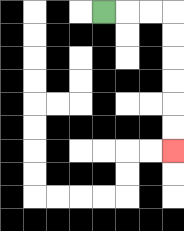{'start': '[4, 0]', 'end': '[7, 6]', 'path_directions': 'R,R,R,D,D,D,D,D,D', 'path_coordinates': '[[4, 0], [5, 0], [6, 0], [7, 0], [7, 1], [7, 2], [7, 3], [7, 4], [7, 5], [7, 6]]'}